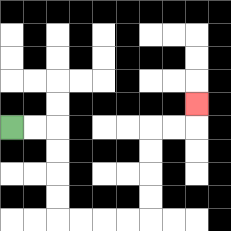{'start': '[0, 5]', 'end': '[8, 4]', 'path_directions': 'R,R,D,D,D,D,R,R,R,R,U,U,U,U,R,R,U', 'path_coordinates': '[[0, 5], [1, 5], [2, 5], [2, 6], [2, 7], [2, 8], [2, 9], [3, 9], [4, 9], [5, 9], [6, 9], [6, 8], [6, 7], [6, 6], [6, 5], [7, 5], [8, 5], [8, 4]]'}